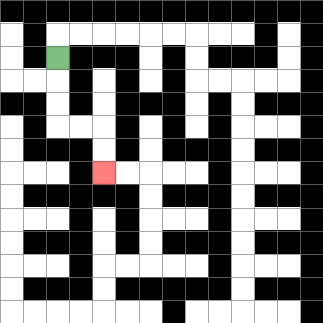{'start': '[2, 2]', 'end': '[4, 7]', 'path_directions': 'D,D,D,R,R,D,D', 'path_coordinates': '[[2, 2], [2, 3], [2, 4], [2, 5], [3, 5], [4, 5], [4, 6], [4, 7]]'}